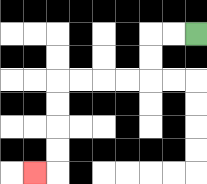{'start': '[8, 1]', 'end': '[1, 7]', 'path_directions': 'L,L,D,D,L,L,L,L,D,D,D,D,L', 'path_coordinates': '[[8, 1], [7, 1], [6, 1], [6, 2], [6, 3], [5, 3], [4, 3], [3, 3], [2, 3], [2, 4], [2, 5], [2, 6], [2, 7], [1, 7]]'}